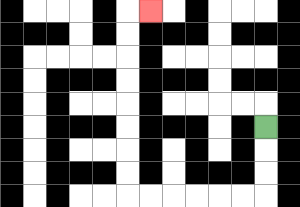{'start': '[11, 5]', 'end': '[6, 0]', 'path_directions': 'D,D,D,L,L,L,L,L,L,U,U,U,U,U,U,U,U,R', 'path_coordinates': '[[11, 5], [11, 6], [11, 7], [11, 8], [10, 8], [9, 8], [8, 8], [7, 8], [6, 8], [5, 8], [5, 7], [5, 6], [5, 5], [5, 4], [5, 3], [5, 2], [5, 1], [5, 0], [6, 0]]'}